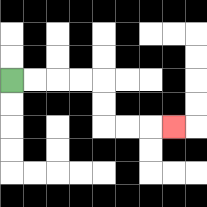{'start': '[0, 3]', 'end': '[7, 5]', 'path_directions': 'R,R,R,R,D,D,R,R,R', 'path_coordinates': '[[0, 3], [1, 3], [2, 3], [3, 3], [4, 3], [4, 4], [4, 5], [5, 5], [6, 5], [7, 5]]'}